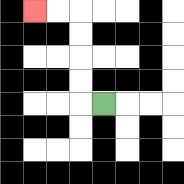{'start': '[4, 4]', 'end': '[1, 0]', 'path_directions': 'L,U,U,U,U,L,L', 'path_coordinates': '[[4, 4], [3, 4], [3, 3], [3, 2], [3, 1], [3, 0], [2, 0], [1, 0]]'}